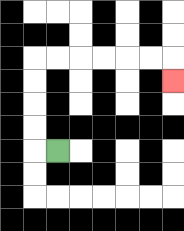{'start': '[2, 6]', 'end': '[7, 3]', 'path_directions': 'L,U,U,U,U,R,R,R,R,R,R,D', 'path_coordinates': '[[2, 6], [1, 6], [1, 5], [1, 4], [1, 3], [1, 2], [2, 2], [3, 2], [4, 2], [5, 2], [6, 2], [7, 2], [7, 3]]'}